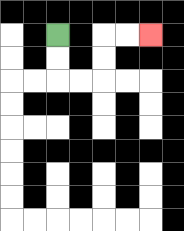{'start': '[2, 1]', 'end': '[6, 1]', 'path_directions': 'D,D,R,R,U,U,R,R', 'path_coordinates': '[[2, 1], [2, 2], [2, 3], [3, 3], [4, 3], [4, 2], [4, 1], [5, 1], [6, 1]]'}